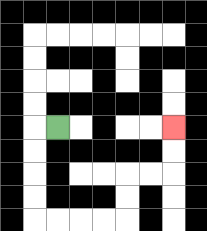{'start': '[2, 5]', 'end': '[7, 5]', 'path_directions': 'L,D,D,D,D,R,R,R,R,U,U,R,R,U,U', 'path_coordinates': '[[2, 5], [1, 5], [1, 6], [1, 7], [1, 8], [1, 9], [2, 9], [3, 9], [4, 9], [5, 9], [5, 8], [5, 7], [6, 7], [7, 7], [7, 6], [7, 5]]'}